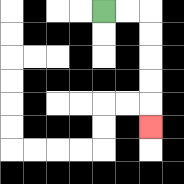{'start': '[4, 0]', 'end': '[6, 5]', 'path_directions': 'R,R,D,D,D,D,D', 'path_coordinates': '[[4, 0], [5, 0], [6, 0], [6, 1], [6, 2], [6, 3], [6, 4], [6, 5]]'}